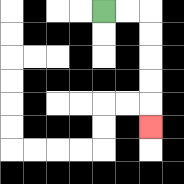{'start': '[4, 0]', 'end': '[6, 5]', 'path_directions': 'R,R,D,D,D,D,D', 'path_coordinates': '[[4, 0], [5, 0], [6, 0], [6, 1], [6, 2], [6, 3], [6, 4], [6, 5]]'}